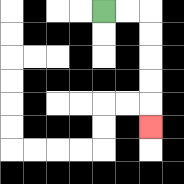{'start': '[4, 0]', 'end': '[6, 5]', 'path_directions': 'R,R,D,D,D,D,D', 'path_coordinates': '[[4, 0], [5, 0], [6, 0], [6, 1], [6, 2], [6, 3], [6, 4], [6, 5]]'}